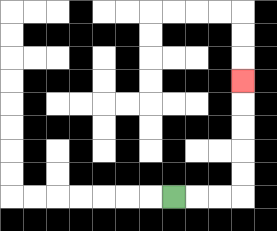{'start': '[7, 8]', 'end': '[10, 3]', 'path_directions': 'R,R,R,U,U,U,U,U', 'path_coordinates': '[[7, 8], [8, 8], [9, 8], [10, 8], [10, 7], [10, 6], [10, 5], [10, 4], [10, 3]]'}